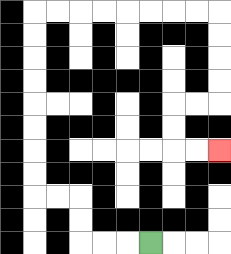{'start': '[6, 10]', 'end': '[9, 6]', 'path_directions': 'L,L,L,U,U,L,L,U,U,U,U,U,U,U,U,R,R,R,R,R,R,R,R,D,D,D,D,L,L,D,D,R,R', 'path_coordinates': '[[6, 10], [5, 10], [4, 10], [3, 10], [3, 9], [3, 8], [2, 8], [1, 8], [1, 7], [1, 6], [1, 5], [1, 4], [1, 3], [1, 2], [1, 1], [1, 0], [2, 0], [3, 0], [4, 0], [5, 0], [6, 0], [7, 0], [8, 0], [9, 0], [9, 1], [9, 2], [9, 3], [9, 4], [8, 4], [7, 4], [7, 5], [7, 6], [8, 6], [9, 6]]'}